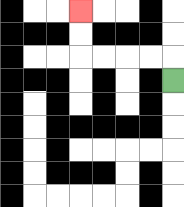{'start': '[7, 3]', 'end': '[3, 0]', 'path_directions': 'U,L,L,L,L,U,U', 'path_coordinates': '[[7, 3], [7, 2], [6, 2], [5, 2], [4, 2], [3, 2], [3, 1], [3, 0]]'}